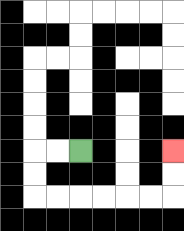{'start': '[3, 6]', 'end': '[7, 6]', 'path_directions': 'L,L,D,D,R,R,R,R,R,R,U,U', 'path_coordinates': '[[3, 6], [2, 6], [1, 6], [1, 7], [1, 8], [2, 8], [3, 8], [4, 8], [5, 8], [6, 8], [7, 8], [7, 7], [7, 6]]'}